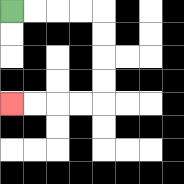{'start': '[0, 0]', 'end': '[0, 4]', 'path_directions': 'R,R,R,R,D,D,D,D,L,L,L,L', 'path_coordinates': '[[0, 0], [1, 0], [2, 0], [3, 0], [4, 0], [4, 1], [4, 2], [4, 3], [4, 4], [3, 4], [2, 4], [1, 4], [0, 4]]'}